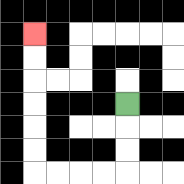{'start': '[5, 4]', 'end': '[1, 1]', 'path_directions': 'D,D,D,L,L,L,L,U,U,U,U,U,U', 'path_coordinates': '[[5, 4], [5, 5], [5, 6], [5, 7], [4, 7], [3, 7], [2, 7], [1, 7], [1, 6], [1, 5], [1, 4], [1, 3], [1, 2], [1, 1]]'}